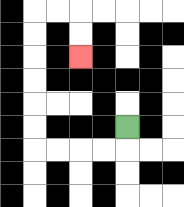{'start': '[5, 5]', 'end': '[3, 2]', 'path_directions': 'D,L,L,L,L,U,U,U,U,U,U,R,R,D,D', 'path_coordinates': '[[5, 5], [5, 6], [4, 6], [3, 6], [2, 6], [1, 6], [1, 5], [1, 4], [1, 3], [1, 2], [1, 1], [1, 0], [2, 0], [3, 0], [3, 1], [3, 2]]'}